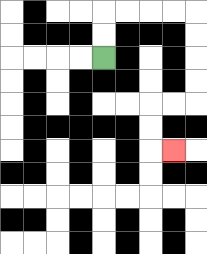{'start': '[4, 2]', 'end': '[7, 6]', 'path_directions': 'U,U,R,R,R,R,D,D,D,D,L,L,D,D,R', 'path_coordinates': '[[4, 2], [4, 1], [4, 0], [5, 0], [6, 0], [7, 0], [8, 0], [8, 1], [8, 2], [8, 3], [8, 4], [7, 4], [6, 4], [6, 5], [6, 6], [7, 6]]'}